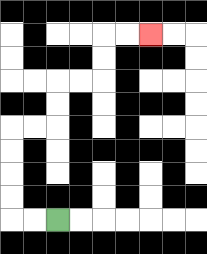{'start': '[2, 9]', 'end': '[6, 1]', 'path_directions': 'L,L,U,U,U,U,R,R,U,U,R,R,U,U,R,R', 'path_coordinates': '[[2, 9], [1, 9], [0, 9], [0, 8], [0, 7], [0, 6], [0, 5], [1, 5], [2, 5], [2, 4], [2, 3], [3, 3], [4, 3], [4, 2], [4, 1], [5, 1], [6, 1]]'}